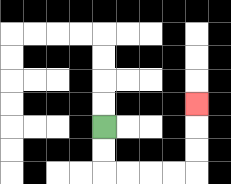{'start': '[4, 5]', 'end': '[8, 4]', 'path_directions': 'D,D,R,R,R,R,U,U,U', 'path_coordinates': '[[4, 5], [4, 6], [4, 7], [5, 7], [6, 7], [7, 7], [8, 7], [8, 6], [8, 5], [8, 4]]'}